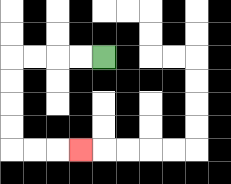{'start': '[4, 2]', 'end': '[3, 6]', 'path_directions': 'L,L,L,L,D,D,D,D,R,R,R', 'path_coordinates': '[[4, 2], [3, 2], [2, 2], [1, 2], [0, 2], [0, 3], [0, 4], [0, 5], [0, 6], [1, 6], [2, 6], [3, 6]]'}